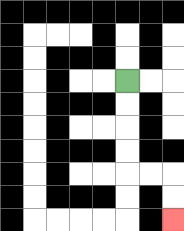{'start': '[5, 3]', 'end': '[7, 9]', 'path_directions': 'D,D,D,D,R,R,D,D', 'path_coordinates': '[[5, 3], [5, 4], [5, 5], [5, 6], [5, 7], [6, 7], [7, 7], [7, 8], [7, 9]]'}